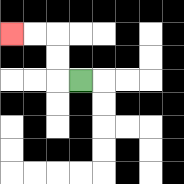{'start': '[3, 3]', 'end': '[0, 1]', 'path_directions': 'L,U,U,L,L', 'path_coordinates': '[[3, 3], [2, 3], [2, 2], [2, 1], [1, 1], [0, 1]]'}